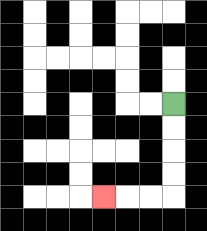{'start': '[7, 4]', 'end': '[4, 8]', 'path_directions': 'D,D,D,D,L,L,L', 'path_coordinates': '[[7, 4], [7, 5], [7, 6], [7, 7], [7, 8], [6, 8], [5, 8], [4, 8]]'}